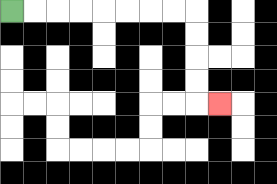{'start': '[0, 0]', 'end': '[9, 4]', 'path_directions': 'R,R,R,R,R,R,R,R,D,D,D,D,R', 'path_coordinates': '[[0, 0], [1, 0], [2, 0], [3, 0], [4, 0], [5, 0], [6, 0], [7, 0], [8, 0], [8, 1], [8, 2], [8, 3], [8, 4], [9, 4]]'}